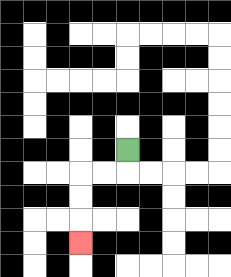{'start': '[5, 6]', 'end': '[3, 10]', 'path_directions': 'D,L,L,D,D,D', 'path_coordinates': '[[5, 6], [5, 7], [4, 7], [3, 7], [3, 8], [3, 9], [3, 10]]'}